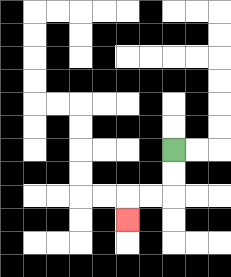{'start': '[7, 6]', 'end': '[5, 9]', 'path_directions': 'D,D,L,L,D', 'path_coordinates': '[[7, 6], [7, 7], [7, 8], [6, 8], [5, 8], [5, 9]]'}